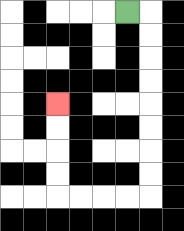{'start': '[5, 0]', 'end': '[2, 4]', 'path_directions': 'R,D,D,D,D,D,D,D,D,L,L,L,L,U,U,U,U', 'path_coordinates': '[[5, 0], [6, 0], [6, 1], [6, 2], [6, 3], [6, 4], [6, 5], [6, 6], [6, 7], [6, 8], [5, 8], [4, 8], [3, 8], [2, 8], [2, 7], [2, 6], [2, 5], [2, 4]]'}